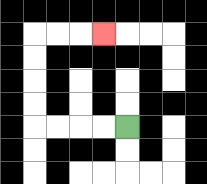{'start': '[5, 5]', 'end': '[4, 1]', 'path_directions': 'L,L,L,L,U,U,U,U,R,R,R', 'path_coordinates': '[[5, 5], [4, 5], [3, 5], [2, 5], [1, 5], [1, 4], [1, 3], [1, 2], [1, 1], [2, 1], [3, 1], [4, 1]]'}